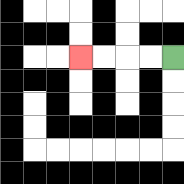{'start': '[7, 2]', 'end': '[3, 2]', 'path_directions': 'L,L,L,L', 'path_coordinates': '[[7, 2], [6, 2], [5, 2], [4, 2], [3, 2]]'}